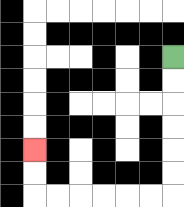{'start': '[7, 2]', 'end': '[1, 6]', 'path_directions': 'D,D,D,D,D,D,L,L,L,L,L,L,U,U', 'path_coordinates': '[[7, 2], [7, 3], [7, 4], [7, 5], [7, 6], [7, 7], [7, 8], [6, 8], [5, 8], [4, 8], [3, 8], [2, 8], [1, 8], [1, 7], [1, 6]]'}